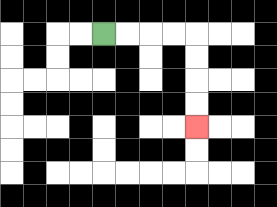{'start': '[4, 1]', 'end': '[8, 5]', 'path_directions': 'R,R,R,R,D,D,D,D', 'path_coordinates': '[[4, 1], [5, 1], [6, 1], [7, 1], [8, 1], [8, 2], [8, 3], [8, 4], [8, 5]]'}